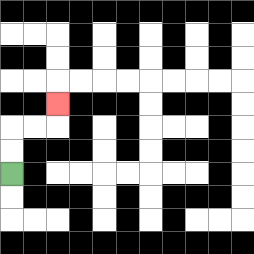{'start': '[0, 7]', 'end': '[2, 4]', 'path_directions': 'U,U,R,R,U', 'path_coordinates': '[[0, 7], [0, 6], [0, 5], [1, 5], [2, 5], [2, 4]]'}